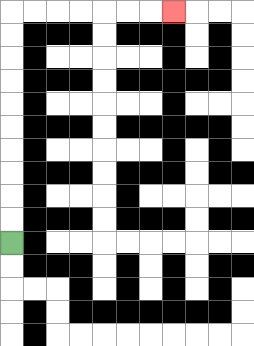{'start': '[0, 10]', 'end': '[7, 0]', 'path_directions': 'U,U,U,U,U,U,U,U,U,U,R,R,R,R,R,R,R', 'path_coordinates': '[[0, 10], [0, 9], [0, 8], [0, 7], [0, 6], [0, 5], [0, 4], [0, 3], [0, 2], [0, 1], [0, 0], [1, 0], [2, 0], [3, 0], [4, 0], [5, 0], [6, 0], [7, 0]]'}